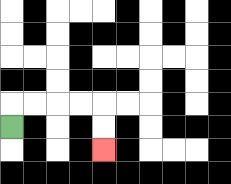{'start': '[0, 5]', 'end': '[4, 6]', 'path_directions': 'U,R,R,R,R,D,D', 'path_coordinates': '[[0, 5], [0, 4], [1, 4], [2, 4], [3, 4], [4, 4], [4, 5], [4, 6]]'}